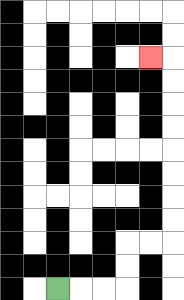{'start': '[2, 12]', 'end': '[6, 2]', 'path_directions': 'R,R,R,U,U,R,R,U,U,U,U,U,U,U,U,L', 'path_coordinates': '[[2, 12], [3, 12], [4, 12], [5, 12], [5, 11], [5, 10], [6, 10], [7, 10], [7, 9], [7, 8], [7, 7], [7, 6], [7, 5], [7, 4], [7, 3], [7, 2], [6, 2]]'}